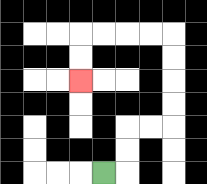{'start': '[4, 7]', 'end': '[3, 3]', 'path_directions': 'R,U,U,R,R,U,U,U,U,L,L,L,L,D,D', 'path_coordinates': '[[4, 7], [5, 7], [5, 6], [5, 5], [6, 5], [7, 5], [7, 4], [7, 3], [7, 2], [7, 1], [6, 1], [5, 1], [4, 1], [3, 1], [3, 2], [3, 3]]'}